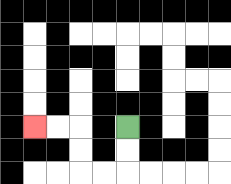{'start': '[5, 5]', 'end': '[1, 5]', 'path_directions': 'D,D,L,L,U,U,L,L', 'path_coordinates': '[[5, 5], [5, 6], [5, 7], [4, 7], [3, 7], [3, 6], [3, 5], [2, 5], [1, 5]]'}